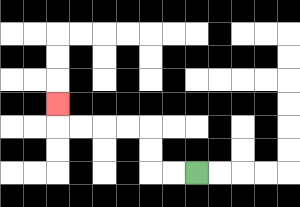{'start': '[8, 7]', 'end': '[2, 4]', 'path_directions': 'L,L,U,U,L,L,L,L,U', 'path_coordinates': '[[8, 7], [7, 7], [6, 7], [6, 6], [6, 5], [5, 5], [4, 5], [3, 5], [2, 5], [2, 4]]'}